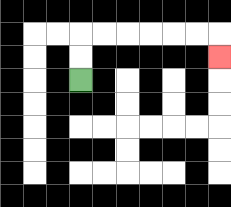{'start': '[3, 3]', 'end': '[9, 2]', 'path_directions': 'U,U,R,R,R,R,R,R,D', 'path_coordinates': '[[3, 3], [3, 2], [3, 1], [4, 1], [5, 1], [6, 1], [7, 1], [8, 1], [9, 1], [9, 2]]'}